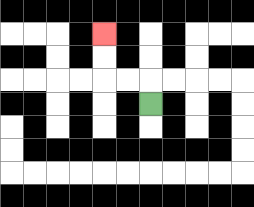{'start': '[6, 4]', 'end': '[4, 1]', 'path_directions': 'U,L,L,U,U', 'path_coordinates': '[[6, 4], [6, 3], [5, 3], [4, 3], [4, 2], [4, 1]]'}